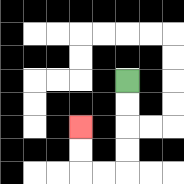{'start': '[5, 3]', 'end': '[3, 5]', 'path_directions': 'D,D,D,D,L,L,U,U', 'path_coordinates': '[[5, 3], [5, 4], [5, 5], [5, 6], [5, 7], [4, 7], [3, 7], [3, 6], [3, 5]]'}